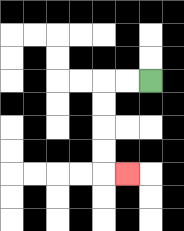{'start': '[6, 3]', 'end': '[5, 7]', 'path_directions': 'L,L,D,D,D,D,R', 'path_coordinates': '[[6, 3], [5, 3], [4, 3], [4, 4], [4, 5], [4, 6], [4, 7], [5, 7]]'}